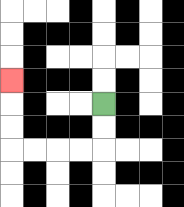{'start': '[4, 4]', 'end': '[0, 3]', 'path_directions': 'D,D,L,L,L,L,U,U,U', 'path_coordinates': '[[4, 4], [4, 5], [4, 6], [3, 6], [2, 6], [1, 6], [0, 6], [0, 5], [0, 4], [0, 3]]'}